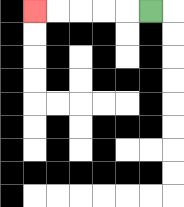{'start': '[6, 0]', 'end': '[1, 0]', 'path_directions': 'L,L,L,L,L', 'path_coordinates': '[[6, 0], [5, 0], [4, 0], [3, 0], [2, 0], [1, 0]]'}